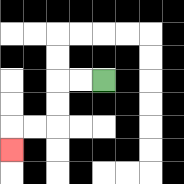{'start': '[4, 3]', 'end': '[0, 6]', 'path_directions': 'L,L,D,D,L,L,D', 'path_coordinates': '[[4, 3], [3, 3], [2, 3], [2, 4], [2, 5], [1, 5], [0, 5], [0, 6]]'}